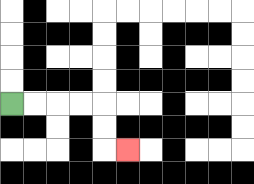{'start': '[0, 4]', 'end': '[5, 6]', 'path_directions': 'R,R,R,R,D,D,R', 'path_coordinates': '[[0, 4], [1, 4], [2, 4], [3, 4], [4, 4], [4, 5], [4, 6], [5, 6]]'}